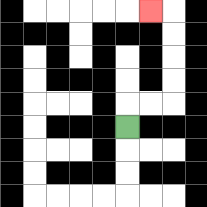{'start': '[5, 5]', 'end': '[6, 0]', 'path_directions': 'U,R,R,U,U,U,U,L', 'path_coordinates': '[[5, 5], [5, 4], [6, 4], [7, 4], [7, 3], [7, 2], [7, 1], [7, 0], [6, 0]]'}